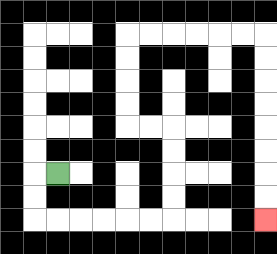{'start': '[2, 7]', 'end': '[11, 9]', 'path_directions': 'L,D,D,R,R,R,R,R,R,U,U,U,U,L,L,U,U,U,U,R,R,R,R,R,R,D,D,D,D,D,D,D,D', 'path_coordinates': '[[2, 7], [1, 7], [1, 8], [1, 9], [2, 9], [3, 9], [4, 9], [5, 9], [6, 9], [7, 9], [7, 8], [7, 7], [7, 6], [7, 5], [6, 5], [5, 5], [5, 4], [5, 3], [5, 2], [5, 1], [6, 1], [7, 1], [8, 1], [9, 1], [10, 1], [11, 1], [11, 2], [11, 3], [11, 4], [11, 5], [11, 6], [11, 7], [11, 8], [11, 9]]'}